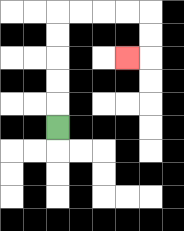{'start': '[2, 5]', 'end': '[5, 2]', 'path_directions': 'U,U,U,U,U,R,R,R,R,D,D,L', 'path_coordinates': '[[2, 5], [2, 4], [2, 3], [2, 2], [2, 1], [2, 0], [3, 0], [4, 0], [5, 0], [6, 0], [6, 1], [6, 2], [5, 2]]'}